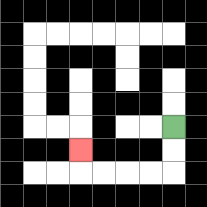{'start': '[7, 5]', 'end': '[3, 6]', 'path_directions': 'D,D,L,L,L,L,U', 'path_coordinates': '[[7, 5], [7, 6], [7, 7], [6, 7], [5, 7], [4, 7], [3, 7], [3, 6]]'}